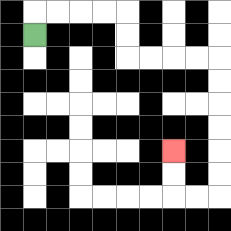{'start': '[1, 1]', 'end': '[7, 6]', 'path_directions': 'U,R,R,R,R,D,D,R,R,R,R,D,D,D,D,D,D,L,L,U,U', 'path_coordinates': '[[1, 1], [1, 0], [2, 0], [3, 0], [4, 0], [5, 0], [5, 1], [5, 2], [6, 2], [7, 2], [8, 2], [9, 2], [9, 3], [9, 4], [9, 5], [9, 6], [9, 7], [9, 8], [8, 8], [7, 8], [7, 7], [7, 6]]'}